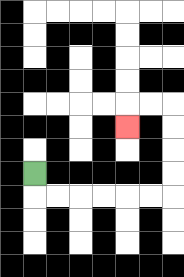{'start': '[1, 7]', 'end': '[5, 5]', 'path_directions': 'D,R,R,R,R,R,R,U,U,U,U,L,L,D', 'path_coordinates': '[[1, 7], [1, 8], [2, 8], [3, 8], [4, 8], [5, 8], [6, 8], [7, 8], [7, 7], [7, 6], [7, 5], [7, 4], [6, 4], [5, 4], [5, 5]]'}